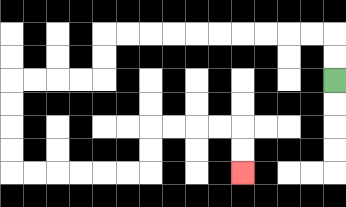{'start': '[14, 3]', 'end': '[10, 7]', 'path_directions': 'U,U,L,L,L,L,L,L,L,L,L,L,D,D,L,L,L,L,D,D,D,D,R,R,R,R,R,R,U,U,R,R,R,R,D,D', 'path_coordinates': '[[14, 3], [14, 2], [14, 1], [13, 1], [12, 1], [11, 1], [10, 1], [9, 1], [8, 1], [7, 1], [6, 1], [5, 1], [4, 1], [4, 2], [4, 3], [3, 3], [2, 3], [1, 3], [0, 3], [0, 4], [0, 5], [0, 6], [0, 7], [1, 7], [2, 7], [3, 7], [4, 7], [5, 7], [6, 7], [6, 6], [6, 5], [7, 5], [8, 5], [9, 5], [10, 5], [10, 6], [10, 7]]'}